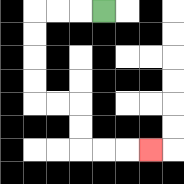{'start': '[4, 0]', 'end': '[6, 6]', 'path_directions': 'L,L,L,D,D,D,D,R,R,D,D,R,R,R', 'path_coordinates': '[[4, 0], [3, 0], [2, 0], [1, 0], [1, 1], [1, 2], [1, 3], [1, 4], [2, 4], [3, 4], [3, 5], [3, 6], [4, 6], [5, 6], [6, 6]]'}